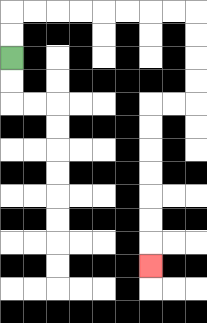{'start': '[0, 2]', 'end': '[6, 11]', 'path_directions': 'U,U,R,R,R,R,R,R,R,R,D,D,D,D,L,L,D,D,D,D,D,D,D', 'path_coordinates': '[[0, 2], [0, 1], [0, 0], [1, 0], [2, 0], [3, 0], [4, 0], [5, 0], [6, 0], [7, 0], [8, 0], [8, 1], [8, 2], [8, 3], [8, 4], [7, 4], [6, 4], [6, 5], [6, 6], [6, 7], [6, 8], [6, 9], [6, 10], [6, 11]]'}